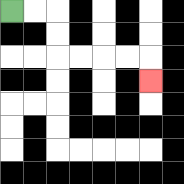{'start': '[0, 0]', 'end': '[6, 3]', 'path_directions': 'R,R,D,D,R,R,R,R,D', 'path_coordinates': '[[0, 0], [1, 0], [2, 0], [2, 1], [2, 2], [3, 2], [4, 2], [5, 2], [6, 2], [6, 3]]'}